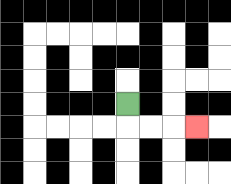{'start': '[5, 4]', 'end': '[8, 5]', 'path_directions': 'D,R,R,R', 'path_coordinates': '[[5, 4], [5, 5], [6, 5], [7, 5], [8, 5]]'}